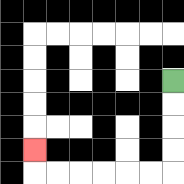{'start': '[7, 3]', 'end': '[1, 6]', 'path_directions': 'D,D,D,D,L,L,L,L,L,L,U', 'path_coordinates': '[[7, 3], [7, 4], [7, 5], [7, 6], [7, 7], [6, 7], [5, 7], [4, 7], [3, 7], [2, 7], [1, 7], [1, 6]]'}